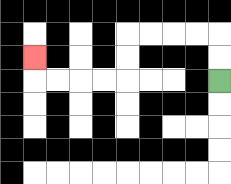{'start': '[9, 3]', 'end': '[1, 2]', 'path_directions': 'U,U,L,L,L,L,D,D,L,L,L,L,U', 'path_coordinates': '[[9, 3], [9, 2], [9, 1], [8, 1], [7, 1], [6, 1], [5, 1], [5, 2], [5, 3], [4, 3], [3, 3], [2, 3], [1, 3], [1, 2]]'}